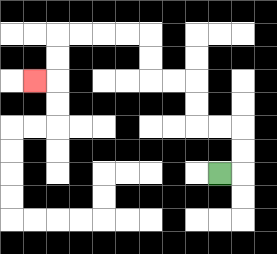{'start': '[9, 7]', 'end': '[1, 3]', 'path_directions': 'R,U,U,L,L,U,U,L,L,U,U,L,L,L,L,D,D,L', 'path_coordinates': '[[9, 7], [10, 7], [10, 6], [10, 5], [9, 5], [8, 5], [8, 4], [8, 3], [7, 3], [6, 3], [6, 2], [6, 1], [5, 1], [4, 1], [3, 1], [2, 1], [2, 2], [2, 3], [1, 3]]'}